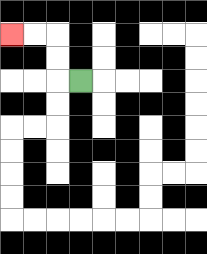{'start': '[3, 3]', 'end': '[0, 1]', 'path_directions': 'L,U,U,L,L', 'path_coordinates': '[[3, 3], [2, 3], [2, 2], [2, 1], [1, 1], [0, 1]]'}